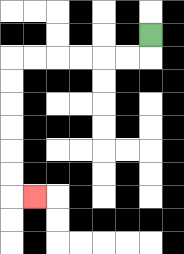{'start': '[6, 1]', 'end': '[1, 8]', 'path_directions': 'D,L,L,L,L,L,L,D,D,D,D,D,D,R', 'path_coordinates': '[[6, 1], [6, 2], [5, 2], [4, 2], [3, 2], [2, 2], [1, 2], [0, 2], [0, 3], [0, 4], [0, 5], [0, 6], [0, 7], [0, 8], [1, 8]]'}